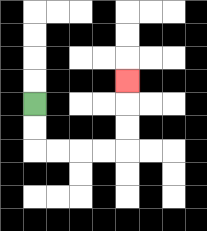{'start': '[1, 4]', 'end': '[5, 3]', 'path_directions': 'D,D,R,R,R,R,U,U,U', 'path_coordinates': '[[1, 4], [1, 5], [1, 6], [2, 6], [3, 6], [4, 6], [5, 6], [5, 5], [5, 4], [5, 3]]'}